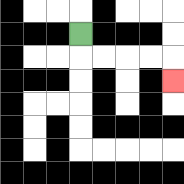{'start': '[3, 1]', 'end': '[7, 3]', 'path_directions': 'D,R,R,R,R,D', 'path_coordinates': '[[3, 1], [3, 2], [4, 2], [5, 2], [6, 2], [7, 2], [7, 3]]'}